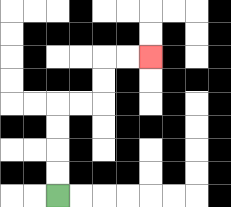{'start': '[2, 8]', 'end': '[6, 2]', 'path_directions': 'U,U,U,U,R,R,U,U,R,R', 'path_coordinates': '[[2, 8], [2, 7], [2, 6], [2, 5], [2, 4], [3, 4], [4, 4], [4, 3], [4, 2], [5, 2], [6, 2]]'}